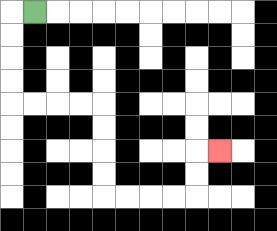{'start': '[1, 0]', 'end': '[9, 6]', 'path_directions': 'L,D,D,D,D,R,R,R,R,D,D,D,D,R,R,R,R,U,U,R', 'path_coordinates': '[[1, 0], [0, 0], [0, 1], [0, 2], [0, 3], [0, 4], [1, 4], [2, 4], [3, 4], [4, 4], [4, 5], [4, 6], [4, 7], [4, 8], [5, 8], [6, 8], [7, 8], [8, 8], [8, 7], [8, 6], [9, 6]]'}